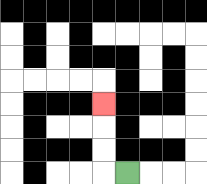{'start': '[5, 7]', 'end': '[4, 4]', 'path_directions': 'L,U,U,U', 'path_coordinates': '[[5, 7], [4, 7], [4, 6], [4, 5], [4, 4]]'}